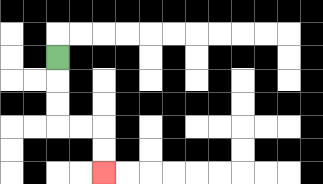{'start': '[2, 2]', 'end': '[4, 7]', 'path_directions': 'D,D,D,R,R,D,D', 'path_coordinates': '[[2, 2], [2, 3], [2, 4], [2, 5], [3, 5], [4, 5], [4, 6], [4, 7]]'}